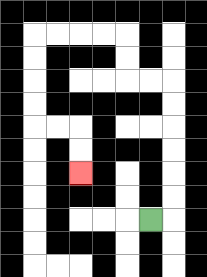{'start': '[6, 9]', 'end': '[3, 7]', 'path_directions': 'R,U,U,U,U,U,U,L,L,U,U,L,L,L,L,D,D,D,D,R,R,D,D', 'path_coordinates': '[[6, 9], [7, 9], [7, 8], [7, 7], [7, 6], [7, 5], [7, 4], [7, 3], [6, 3], [5, 3], [5, 2], [5, 1], [4, 1], [3, 1], [2, 1], [1, 1], [1, 2], [1, 3], [1, 4], [1, 5], [2, 5], [3, 5], [3, 6], [3, 7]]'}